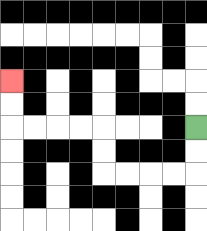{'start': '[8, 5]', 'end': '[0, 3]', 'path_directions': 'D,D,L,L,L,L,U,U,L,L,L,L,U,U', 'path_coordinates': '[[8, 5], [8, 6], [8, 7], [7, 7], [6, 7], [5, 7], [4, 7], [4, 6], [4, 5], [3, 5], [2, 5], [1, 5], [0, 5], [0, 4], [0, 3]]'}